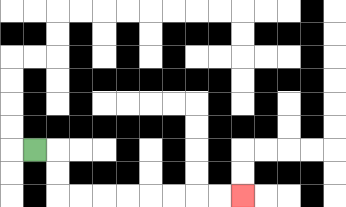{'start': '[1, 6]', 'end': '[10, 8]', 'path_directions': 'R,D,D,R,R,R,R,R,R,R,R', 'path_coordinates': '[[1, 6], [2, 6], [2, 7], [2, 8], [3, 8], [4, 8], [5, 8], [6, 8], [7, 8], [8, 8], [9, 8], [10, 8]]'}